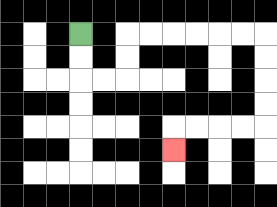{'start': '[3, 1]', 'end': '[7, 6]', 'path_directions': 'D,D,R,R,U,U,R,R,R,R,R,R,D,D,D,D,L,L,L,L,D', 'path_coordinates': '[[3, 1], [3, 2], [3, 3], [4, 3], [5, 3], [5, 2], [5, 1], [6, 1], [7, 1], [8, 1], [9, 1], [10, 1], [11, 1], [11, 2], [11, 3], [11, 4], [11, 5], [10, 5], [9, 5], [8, 5], [7, 5], [7, 6]]'}